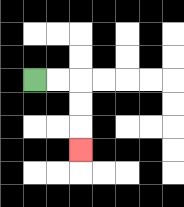{'start': '[1, 3]', 'end': '[3, 6]', 'path_directions': 'R,R,D,D,D', 'path_coordinates': '[[1, 3], [2, 3], [3, 3], [3, 4], [3, 5], [3, 6]]'}